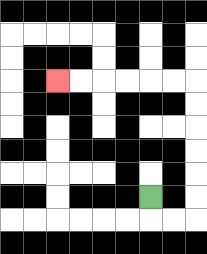{'start': '[6, 8]', 'end': '[2, 3]', 'path_directions': 'D,R,R,U,U,U,U,U,U,L,L,L,L,L,L', 'path_coordinates': '[[6, 8], [6, 9], [7, 9], [8, 9], [8, 8], [8, 7], [8, 6], [8, 5], [8, 4], [8, 3], [7, 3], [6, 3], [5, 3], [4, 3], [3, 3], [2, 3]]'}